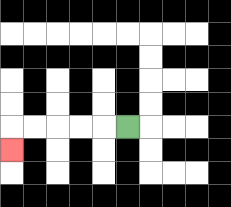{'start': '[5, 5]', 'end': '[0, 6]', 'path_directions': 'L,L,L,L,L,D', 'path_coordinates': '[[5, 5], [4, 5], [3, 5], [2, 5], [1, 5], [0, 5], [0, 6]]'}